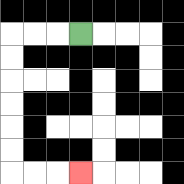{'start': '[3, 1]', 'end': '[3, 7]', 'path_directions': 'L,L,L,D,D,D,D,D,D,R,R,R', 'path_coordinates': '[[3, 1], [2, 1], [1, 1], [0, 1], [0, 2], [0, 3], [0, 4], [0, 5], [0, 6], [0, 7], [1, 7], [2, 7], [3, 7]]'}